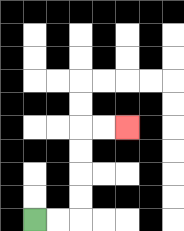{'start': '[1, 9]', 'end': '[5, 5]', 'path_directions': 'R,R,U,U,U,U,R,R', 'path_coordinates': '[[1, 9], [2, 9], [3, 9], [3, 8], [3, 7], [3, 6], [3, 5], [4, 5], [5, 5]]'}